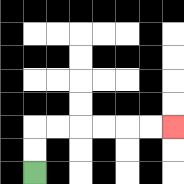{'start': '[1, 7]', 'end': '[7, 5]', 'path_directions': 'U,U,R,R,R,R,R,R', 'path_coordinates': '[[1, 7], [1, 6], [1, 5], [2, 5], [3, 5], [4, 5], [5, 5], [6, 5], [7, 5]]'}